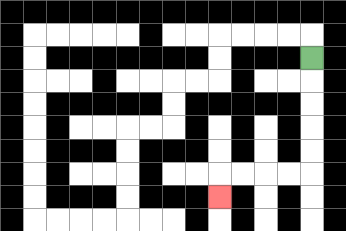{'start': '[13, 2]', 'end': '[9, 8]', 'path_directions': 'D,D,D,D,D,L,L,L,L,D', 'path_coordinates': '[[13, 2], [13, 3], [13, 4], [13, 5], [13, 6], [13, 7], [12, 7], [11, 7], [10, 7], [9, 7], [9, 8]]'}